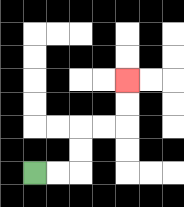{'start': '[1, 7]', 'end': '[5, 3]', 'path_directions': 'R,R,U,U,R,R,U,U', 'path_coordinates': '[[1, 7], [2, 7], [3, 7], [3, 6], [3, 5], [4, 5], [5, 5], [5, 4], [5, 3]]'}